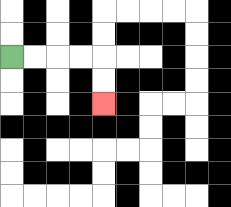{'start': '[0, 2]', 'end': '[4, 4]', 'path_directions': 'R,R,R,R,D,D', 'path_coordinates': '[[0, 2], [1, 2], [2, 2], [3, 2], [4, 2], [4, 3], [4, 4]]'}